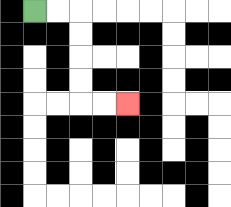{'start': '[1, 0]', 'end': '[5, 4]', 'path_directions': 'R,R,D,D,D,D,R,R', 'path_coordinates': '[[1, 0], [2, 0], [3, 0], [3, 1], [3, 2], [3, 3], [3, 4], [4, 4], [5, 4]]'}